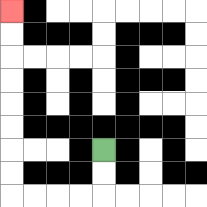{'start': '[4, 6]', 'end': '[0, 0]', 'path_directions': 'D,D,L,L,L,L,U,U,U,U,U,U,U,U', 'path_coordinates': '[[4, 6], [4, 7], [4, 8], [3, 8], [2, 8], [1, 8], [0, 8], [0, 7], [0, 6], [0, 5], [0, 4], [0, 3], [0, 2], [0, 1], [0, 0]]'}